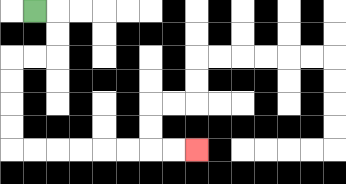{'start': '[1, 0]', 'end': '[8, 6]', 'path_directions': 'R,D,D,L,L,D,D,D,D,R,R,R,R,R,R,R,R', 'path_coordinates': '[[1, 0], [2, 0], [2, 1], [2, 2], [1, 2], [0, 2], [0, 3], [0, 4], [0, 5], [0, 6], [1, 6], [2, 6], [3, 6], [4, 6], [5, 6], [6, 6], [7, 6], [8, 6]]'}